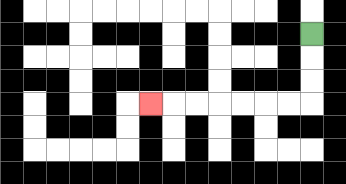{'start': '[13, 1]', 'end': '[6, 4]', 'path_directions': 'D,D,D,L,L,L,L,L,L,L', 'path_coordinates': '[[13, 1], [13, 2], [13, 3], [13, 4], [12, 4], [11, 4], [10, 4], [9, 4], [8, 4], [7, 4], [6, 4]]'}